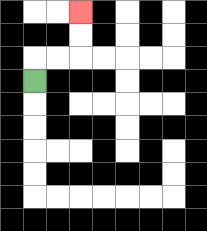{'start': '[1, 3]', 'end': '[3, 0]', 'path_directions': 'U,R,R,U,U', 'path_coordinates': '[[1, 3], [1, 2], [2, 2], [3, 2], [3, 1], [3, 0]]'}